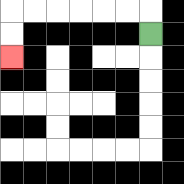{'start': '[6, 1]', 'end': '[0, 2]', 'path_directions': 'U,L,L,L,L,L,L,D,D', 'path_coordinates': '[[6, 1], [6, 0], [5, 0], [4, 0], [3, 0], [2, 0], [1, 0], [0, 0], [0, 1], [0, 2]]'}